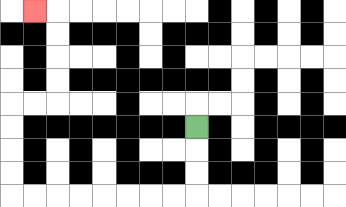{'start': '[8, 5]', 'end': '[1, 0]', 'path_directions': 'D,D,D,L,L,L,L,L,L,L,L,U,U,U,U,R,R,U,U,U,U,L', 'path_coordinates': '[[8, 5], [8, 6], [8, 7], [8, 8], [7, 8], [6, 8], [5, 8], [4, 8], [3, 8], [2, 8], [1, 8], [0, 8], [0, 7], [0, 6], [0, 5], [0, 4], [1, 4], [2, 4], [2, 3], [2, 2], [2, 1], [2, 0], [1, 0]]'}